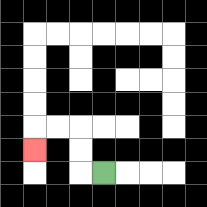{'start': '[4, 7]', 'end': '[1, 6]', 'path_directions': 'L,U,U,L,L,D', 'path_coordinates': '[[4, 7], [3, 7], [3, 6], [3, 5], [2, 5], [1, 5], [1, 6]]'}